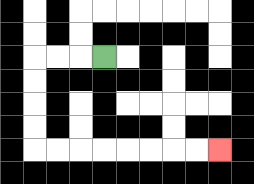{'start': '[4, 2]', 'end': '[9, 6]', 'path_directions': 'L,L,L,D,D,D,D,R,R,R,R,R,R,R,R', 'path_coordinates': '[[4, 2], [3, 2], [2, 2], [1, 2], [1, 3], [1, 4], [1, 5], [1, 6], [2, 6], [3, 6], [4, 6], [5, 6], [6, 6], [7, 6], [8, 6], [9, 6]]'}